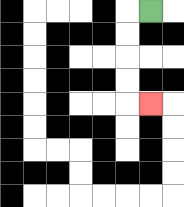{'start': '[6, 0]', 'end': '[6, 4]', 'path_directions': 'L,D,D,D,D,R', 'path_coordinates': '[[6, 0], [5, 0], [5, 1], [5, 2], [5, 3], [5, 4], [6, 4]]'}